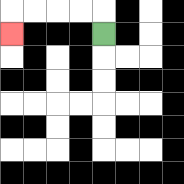{'start': '[4, 1]', 'end': '[0, 1]', 'path_directions': 'U,L,L,L,L,D', 'path_coordinates': '[[4, 1], [4, 0], [3, 0], [2, 0], [1, 0], [0, 0], [0, 1]]'}